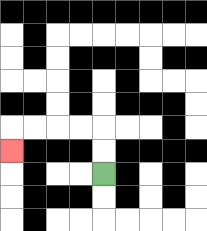{'start': '[4, 7]', 'end': '[0, 6]', 'path_directions': 'U,U,L,L,L,L,D', 'path_coordinates': '[[4, 7], [4, 6], [4, 5], [3, 5], [2, 5], [1, 5], [0, 5], [0, 6]]'}